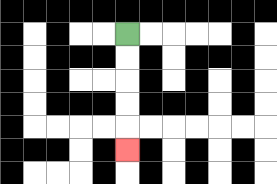{'start': '[5, 1]', 'end': '[5, 6]', 'path_directions': 'D,D,D,D,D', 'path_coordinates': '[[5, 1], [5, 2], [5, 3], [5, 4], [5, 5], [5, 6]]'}